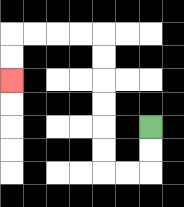{'start': '[6, 5]', 'end': '[0, 3]', 'path_directions': 'D,D,L,L,U,U,U,U,U,U,L,L,L,L,D,D', 'path_coordinates': '[[6, 5], [6, 6], [6, 7], [5, 7], [4, 7], [4, 6], [4, 5], [4, 4], [4, 3], [4, 2], [4, 1], [3, 1], [2, 1], [1, 1], [0, 1], [0, 2], [0, 3]]'}